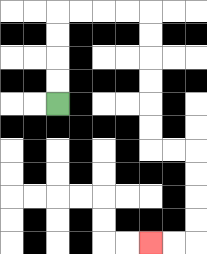{'start': '[2, 4]', 'end': '[6, 10]', 'path_directions': 'U,U,U,U,R,R,R,R,D,D,D,D,D,D,R,R,D,D,D,D,L,L', 'path_coordinates': '[[2, 4], [2, 3], [2, 2], [2, 1], [2, 0], [3, 0], [4, 0], [5, 0], [6, 0], [6, 1], [6, 2], [6, 3], [6, 4], [6, 5], [6, 6], [7, 6], [8, 6], [8, 7], [8, 8], [8, 9], [8, 10], [7, 10], [6, 10]]'}